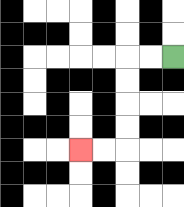{'start': '[7, 2]', 'end': '[3, 6]', 'path_directions': 'L,L,D,D,D,D,L,L', 'path_coordinates': '[[7, 2], [6, 2], [5, 2], [5, 3], [5, 4], [5, 5], [5, 6], [4, 6], [3, 6]]'}